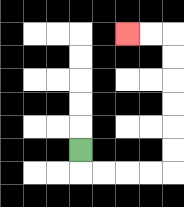{'start': '[3, 6]', 'end': '[5, 1]', 'path_directions': 'D,R,R,R,R,U,U,U,U,U,U,L,L', 'path_coordinates': '[[3, 6], [3, 7], [4, 7], [5, 7], [6, 7], [7, 7], [7, 6], [7, 5], [7, 4], [7, 3], [7, 2], [7, 1], [6, 1], [5, 1]]'}